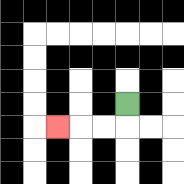{'start': '[5, 4]', 'end': '[2, 5]', 'path_directions': 'D,L,L,L', 'path_coordinates': '[[5, 4], [5, 5], [4, 5], [3, 5], [2, 5]]'}